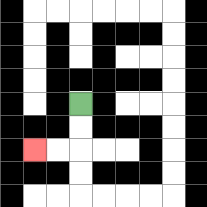{'start': '[3, 4]', 'end': '[1, 6]', 'path_directions': 'D,D,L,L', 'path_coordinates': '[[3, 4], [3, 5], [3, 6], [2, 6], [1, 6]]'}